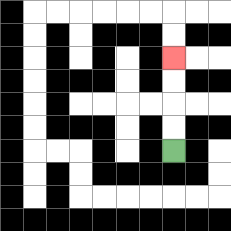{'start': '[7, 6]', 'end': '[7, 2]', 'path_directions': 'U,U,U,U', 'path_coordinates': '[[7, 6], [7, 5], [7, 4], [7, 3], [7, 2]]'}